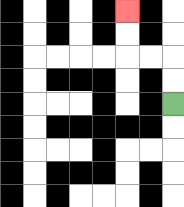{'start': '[7, 4]', 'end': '[5, 0]', 'path_directions': 'U,U,L,L,U,U', 'path_coordinates': '[[7, 4], [7, 3], [7, 2], [6, 2], [5, 2], [5, 1], [5, 0]]'}